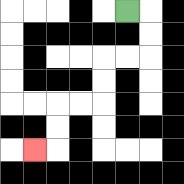{'start': '[5, 0]', 'end': '[1, 6]', 'path_directions': 'R,D,D,L,L,D,D,L,L,D,D,L', 'path_coordinates': '[[5, 0], [6, 0], [6, 1], [6, 2], [5, 2], [4, 2], [4, 3], [4, 4], [3, 4], [2, 4], [2, 5], [2, 6], [1, 6]]'}